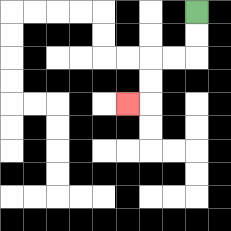{'start': '[8, 0]', 'end': '[5, 4]', 'path_directions': 'D,D,L,L,D,D,L', 'path_coordinates': '[[8, 0], [8, 1], [8, 2], [7, 2], [6, 2], [6, 3], [6, 4], [5, 4]]'}